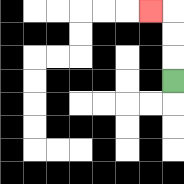{'start': '[7, 3]', 'end': '[6, 0]', 'path_directions': 'U,U,U,L', 'path_coordinates': '[[7, 3], [7, 2], [7, 1], [7, 0], [6, 0]]'}